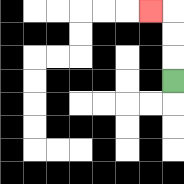{'start': '[7, 3]', 'end': '[6, 0]', 'path_directions': 'U,U,U,L', 'path_coordinates': '[[7, 3], [7, 2], [7, 1], [7, 0], [6, 0]]'}